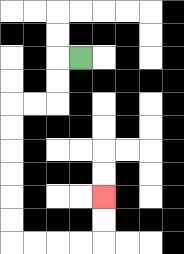{'start': '[3, 2]', 'end': '[4, 8]', 'path_directions': 'L,D,D,L,L,D,D,D,D,D,D,R,R,R,R,U,U', 'path_coordinates': '[[3, 2], [2, 2], [2, 3], [2, 4], [1, 4], [0, 4], [0, 5], [0, 6], [0, 7], [0, 8], [0, 9], [0, 10], [1, 10], [2, 10], [3, 10], [4, 10], [4, 9], [4, 8]]'}